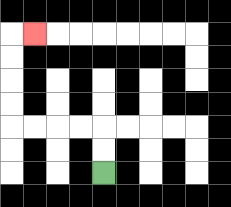{'start': '[4, 7]', 'end': '[1, 1]', 'path_directions': 'U,U,L,L,L,L,U,U,U,U,R', 'path_coordinates': '[[4, 7], [4, 6], [4, 5], [3, 5], [2, 5], [1, 5], [0, 5], [0, 4], [0, 3], [0, 2], [0, 1], [1, 1]]'}